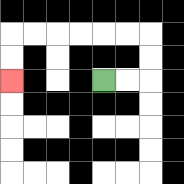{'start': '[4, 3]', 'end': '[0, 3]', 'path_directions': 'R,R,U,U,L,L,L,L,L,L,D,D', 'path_coordinates': '[[4, 3], [5, 3], [6, 3], [6, 2], [6, 1], [5, 1], [4, 1], [3, 1], [2, 1], [1, 1], [0, 1], [0, 2], [0, 3]]'}